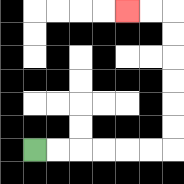{'start': '[1, 6]', 'end': '[5, 0]', 'path_directions': 'R,R,R,R,R,R,U,U,U,U,U,U,L,L', 'path_coordinates': '[[1, 6], [2, 6], [3, 6], [4, 6], [5, 6], [6, 6], [7, 6], [7, 5], [7, 4], [7, 3], [7, 2], [7, 1], [7, 0], [6, 0], [5, 0]]'}